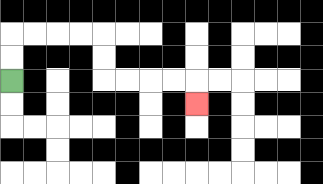{'start': '[0, 3]', 'end': '[8, 4]', 'path_directions': 'U,U,R,R,R,R,D,D,R,R,R,R,D', 'path_coordinates': '[[0, 3], [0, 2], [0, 1], [1, 1], [2, 1], [3, 1], [4, 1], [4, 2], [4, 3], [5, 3], [6, 3], [7, 3], [8, 3], [8, 4]]'}